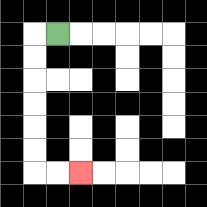{'start': '[2, 1]', 'end': '[3, 7]', 'path_directions': 'L,D,D,D,D,D,D,R,R', 'path_coordinates': '[[2, 1], [1, 1], [1, 2], [1, 3], [1, 4], [1, 5], [1, 6], [1, 7], [2, 7], [3, 7]]'}